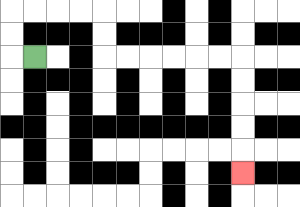{'start': '[1, 2]', 'end': '[10, 7]', 'path_directions': 'L,U,U,R,R,R,R,D,D,R,R,R,R,R,R,D,D,D,D,D', 'path_coordinates': '[[1, 2], [0, 2], [0, 1], [0, 0], [1, 0], [2, 0], [3, 0], [4, 0], [4, 1], [4, 2], [5, 2], [6, 2], [7, 2], [8, 2], [9, 2], [10, 2], [10, 3], [10, 4], [10, 5], [10, 6], [10, 7]]'}